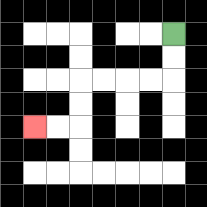{'start': '[7, 1]', 'end': '[1, 5]', 'path_directions': 'D,D,L,L,L,L,D,D,L,L', 'path_coordinates': '[[7, 1], [7, 2], [7, 3], [6, 3], [5, 3], [4, 3], [3, 3], [3, 4], [3, 5], [2, 5], [1, 5]]'}